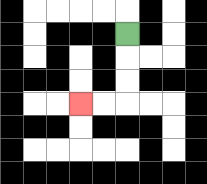{'start': '[5, 1]', 'end': '[3, 4]', 'path_directions': 'D,D,D,L,L', 'path_coordinates': '[[5, 1], [5, 2], [5, 3], [5, 4], [4, 4], [3, 4]]'}